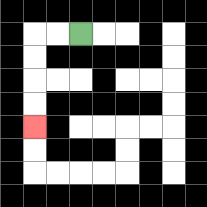{'start': '[3, 1]', 'end': '[1, 5]', 'path_directions': 'L,L,D,D,D,D', 'path_coordinates': '[[3, 1], [2, 1], [1, 1], [1, 2], [1, 3], [1, 4], [1, 5]]'}